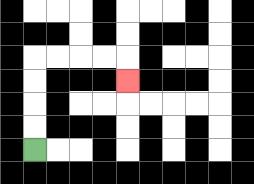{'start': '[1, 6]', 'end': '[5, 3]', 'path_directions': 'U,U,U,U,R,R,R,R,D', 'path_coordinates': '[[1, 6], [1, 5], [1, 4], [1, 3], [1, 2], [2, 2], [3, 2], [4, 2], [5, 2], [5, 3]]'}